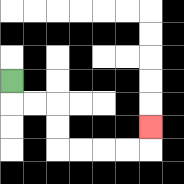{'start': '[0, 3]', 'end': '[6, 5]', 'path_directions': 'D,R,R,D,D,R,R,R,R,U', 'path_coordinates': '[[0, 3], [0, 4], [1, 4], [2, 4], [2, 5], [2, 6], [3, 6], [4, 6], [5, 6], [6, 6], [6, 5]]'}